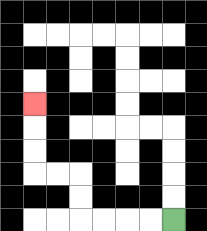{'start': '[7, 9]', 'end': '[1, 4]', 'path_directions': 'L,L,L,L,U,U,L,L,U,U,U', 'path_coordinates': '[[7, 9], [6, 9], [5, 9], [4, 9], [3, 9], [3, 8], [3, 7], [2, 7], [1, 7], [1, 6], [1, 5], [1, 4]]'}